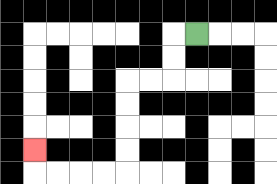{'start': '[8, 1]', 'end': '[1, 6]', 'path_directions': 'L,D,D,L,L,D,D,D,D,L,L,L,L,U', 'path_coordinates': '[[8, 1], [7, 1], [7, 2], [7, 3], [6, 3], [5, 3], [5, 4], [5, 5], [5, 6], [5, 7], [4, 7], [3, 7], [2, 7], [1, 7], [1, 6]]'}